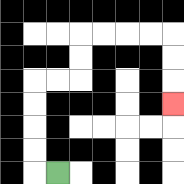{'start': '[2, 7]', 'end': '[7, 4]', 'path_directions': 'L,U,U,U,U,R,R,U,U,R,R,R,R,D,D,D', 'path_coordinates': '[[2, 7], [1, 7], [1, 6], [1, 5], [1, 4], [1, 3], [2, 3], [3, 3], [3, 2], [3, 1], [4, 1], [5, 1], [6, 1], [7, 1], [7, 2], [7, 3], [7, 4]]'}